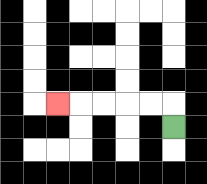{'start': '[7, 5]', 'end': '[2, 4]', 'path_directions': 'U,L,L,L,L,L', 'path_coordinates': '[[7, 5], [7, 4], [6, 4], [5, 4], [4, 4], [3, 4], [2, 4]]'}